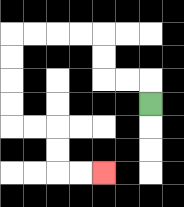{'start': '[6, 4]', 'end': '[4, 7]', 'path_directions': 'U,L,L,U,U,L,L,L,L,D,D,D,D,R,R,D,D,R,R', 'path_coordinates': '[[6, 4], [6, 3], [5, 3], [4, 3], [4, 2], [4, 1], [3, 1], [2, 1], [1, 1], [0, 1], [0, 2], [0, 3], [0, 4], [0, 5], [1, 5], [2, 5], [2, 6], [2, 7], [3, 7], [4, 7]]'}